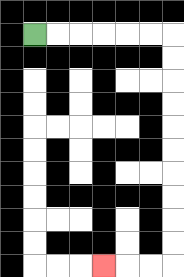{'start': '[1, 1]', 'end': '[4, 11]', 'path_directions': 'R,R,R,R,R,R,D,D,D,D,D,D,D,D,D,D,L,L,L', 'path_coordinates': '[[1, 1], [2, 1], [3, 1], [4, 1], [5, 1], [6, 1], [7, 1], [7, 2], [7, 3], [7, 4], [7, 5], [7, 6], [7, 7], [7, 8], [7, 9], [7, 10], [7, 11], [6, 11], [5, 11], [4, 11]]'}